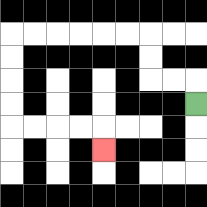{'start': '[8, 4]', 'end': '[4, 6]', 'path_directions': 'U,L,L,U,U,L,L,L,L,L,L,D,D,D,D,R,R,R,R,D', 'path_coordinates': '[[8, 4], [8, 3], [7, 3], [6, 3], [6, 2], [6, 1], [5, 1], [4, 1], [3, 1], [2, 1], [1, 1], [0, 1], [0, 2], [0, 3], [0, 4], [0, 5], [1, 5], [2, 5], [3, 5], [4, 5], [4, 6]]'}